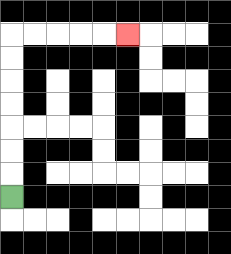{'start': '[0, 8]', 'end': '[5, 1]', 'path_directions': 'U,U,U,U,U,U,U,R,R,R,R,R', 'path_coordinates': '[[0, 8], [0, 7], [0, 6], [0, 5], [0, 4], [0, 3], [0, 2], [0, 1], [1, 1], [2, 1], [3, 1], [4, 1], [5, 1]]'}